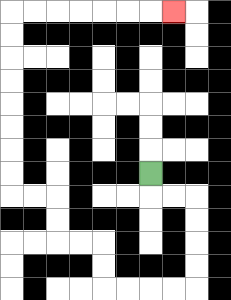{'start': '[6, 7]', 'end': '[7, 0]', 'path_directions': 'D,R,R,D,D,D,D,L,L,L,L,U,U,L,L,U,U,L,L,U,U,U,U,U,U,U,U,R,R,R,R,R,R,R', 'path_coordinates': '[[6, 7], [6, 8], [7, 8], [8, 8], [8, 9], [8, 10], [8, 11], [8, 12], [7, 12], [6, 12], [5, 12], [4, 12], [4, 11], [4, 10], [3, 10], [2, 10], [2, 9], [2, 8], [1, 8], [0, 8], [0, 7], [0, 6], [0, 5], [0, 4], [0, 3], [0, 2], [0, 1], [0, 0], [1, 0], [2, 0], [3, 0], [4, 0], [5, 0], [6, 0], [7, 0]]'}